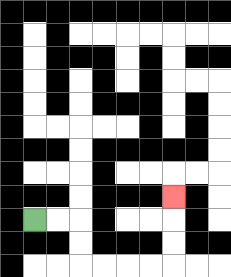{'start': '[1, 9]', 'end': '[7, 8]', 'path_directions': 'R,R,D,D,R,R,R,R,U,U,U', 'path_coordinates': '[[1, 9], [2, 9], [3, 9], [3, 10], [3, 11], [4, 11], [5, 11], [6, 11], [7, 11], [7, 10], [7, 9], [7, 8]]'}